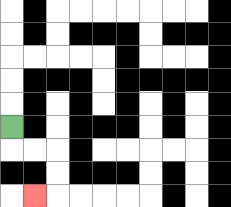{'start': '[0, 5]', 'end': '[1, 8]', 'path_directions': 'D,R,R,D,D,L', 'path_coordinates': '[[0, 5], [0, 6], [1, 6], [2, 6], [2, 7], [2, 8], [1, 8]]'}